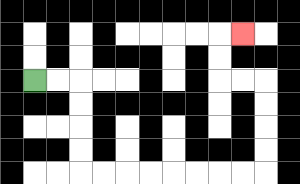{'start': '[1, 3]', 'end': '[10, 1]', 'path_directions': 'R,R,D,D,D,D,R,R,R,R,R,R,R,R,U,U,U,U,L,L,U,U,R', 'path_coordinates': '[[1, 3], [2, 3], [3, 3], [3, 4], [3, 5], [3, 6], [3, 7], [4, 7], [5, 7], [6, 7], [7, 7], [8, 7], [9, 7], [10, 7], [11, 7], [11, 6], [11, 5], [11, 4], [11, 3], [10, 3], [9, 3], [9, 2], [9, 1], [10, 1]]'}